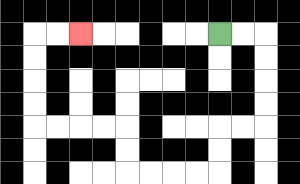{'start': '[9, 1]', 'end': '[3, 1]', 'path_directions': 'R,R,D,D,D,D,L,L,D,D,L,L,L,L,U,U,L,L,L,L,U,U,U,U,R,R', 'path_coordinates': '[[9, 1], [10, 1], [11, 1], [11, 2], [11, 3], [11, 4], [11, 5], [10, 5], [9, 5], [9, 6], [9, 7], [8, 7], [7, 7], [6, 7], [5, 7], [5, 6], [5, 5], [4, 5], [3, 5], [2, 5], [1, 5], [1, 4], [1, 3], [1, 2], [1, 1], [2, 1], [3, 1]]'}